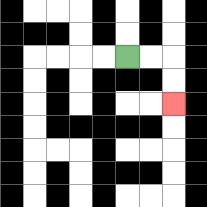{'start': '[5, 2]', 'end': '[7, 4]', 'path_directions': 'R,R,D,D', 'path_coordinates': '[[5, 2], [6, 2], [7, 2], [7, 3], [7, 4]]'}